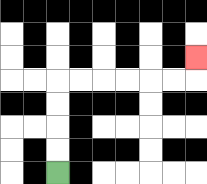{'start': '[2, 7]', 'end': '[8, 2]', 'path_directions': 'U,U,U,U,R,R,R,R,R,R,U', 'path_coordinates': '[[2, 7], [2, 6], [2, 5], [2, 4], [2, 3], [3, 3], [4, 3], [5, 3], [6, 3], [7, 3], [8, 3], [8, 2]]'}